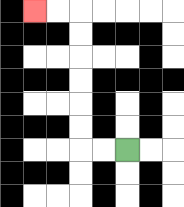{'start': '[5, 6]', 'end': '[1, 0]', 'path_directions': 'L,L,U,U,U,U,U,U,L,L', 'path_coordinates': '[[5, 6], [4, 6], [3, 6], [3, 5], [3, 4], [3, 3], [3, 2], [3, 1], [3, 0], [2, 0], [1, 0]]'}